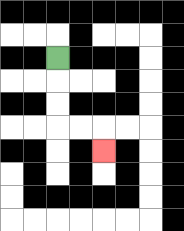{'start': '[2, 2]', 'end': '[4, 6]', 'path_directions': 'D,D,D,R,R,D', 'path_coordinates': '[[2, 2], [2, 3], [2, 4], [2, 5], [3, 5], [4, 5], [4, 6]]'}